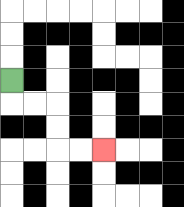{'start': '[0, 3]', 'end': '[4, 6]', 'path_directions': 'D,R,R,D,D,R,R', 'path_coordinates': '[[0, 3], [0, 4], [1, 4], [2, 4], [2, 5], [2, 6], [3, 6], [4, 6]]'}